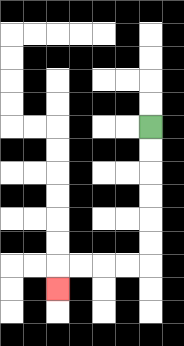{'start': '[6, 5]', 'end': '[2, 12]', 'path_directions': 'D,D,D,D,D,D,L,L,L,L,D', 'path_coordinates': '[[6, 5], [6, 6], [6, 7], [6, 8], [6, 9], [6, 10], [6, 11], [5, 11], [4, 11], [3, 11], [2, 11], [2, 12]]'}